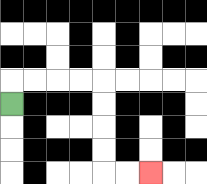{'start': '[0, 4]', 'end': '[6, 7]', 'path_directions': 'U,R,R,R,R,D,D,D,D,R,R', 'path_coordinates': '[[0, 4], [0, 3], [1, 3], [2, 3], [3, 3], [4, 3], [4, 4], [4, 5], [4, 6], [4, 7], [5, 7], [6, 7]]'}